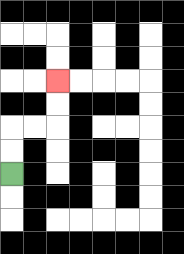{'start': '[0, 7]', 'end': '[2, 3]', 'path_directions': 'U,U,R,R,U,U', 'path_coordinates': '[[0, 7], [0, 6], [0, 5], [1, 5], [2, 5], [2, 4], [2, 3]]'}